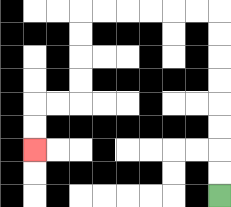{'start': '[9, 8]', 'end': '[1, 6]', 'path_directions': 'U,U,U,U,U,U,U,U,L,L,L,L,L,L,D,D,D,D,L,L,D,D', 'path_coordinates': '[[9, 8], [9, 7], [9, 6], [9, 5], [9, 4], [9, 3], [9, 2], [9, 1], [9, 0], [8, 0], [7, 0], [6, 0], [5, 0], [4, 0], [3, 0], [3, 1], [3, 2], [3, 3], [3, 4], [2, 4], [1, 4], [1, 5], [1, 6]]'}